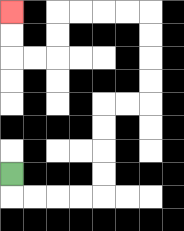{'start': '[0, 7]', 'end': '[0, 0]', 'path_directions': 'D,R,R,R,R,U,U,U,U,R,R,U,U,U,U,L,L,L,L,D,D,L,L,U,U', 'path_coordinates': '[[0, 7], [0, 8], [1, 8], [2, 8], [3, 8], [4, 8], [4, 7], [4, 6], [4, 5], [4, 4], [5, 4], [6, 4], [6, 3], [6, 2], [6, 1], [6, 0], [5, 0], [4, 0], [3, 0], [2, 0], [2, 1], [2, 2], [1, 2], [0, 2], [0, 1], [0, 0]]'}